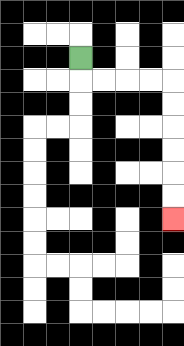{'start': '[3, 2]', 'end': '[7, 9]', 'path_directions': 'D,R,R,R,R,D,D,D,D,D,D', 'path_coordinates': '[[3, 2], [3, 3], [4, 3], [5, 3], [6, 3], [7, 3], [7, 4], [7, 5], [7, 6], [7, 7], [7, 8], [7, 9]]'}